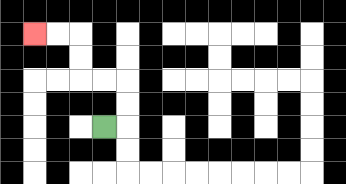{'start': '[4, 5]', 'end': '[1, 1]', 'path_directions': 'R,U,U,L,L,U,U,L,L', 'path_coordinates': '[[4, 5], [5, 5], [5, 4], [5, 3], [4, 3], [3, 3], [3, 2], [3, 1], [2, 1], [1, 1]]'}